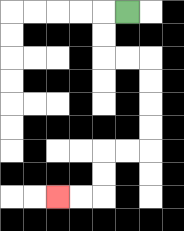{'start': '[5, 0]', 'end': '[2, 8]', 'path_directions': 'L,D,D,R,R,D,D,D,D,L,L,D,D,L,L', 'path_coordinates': '[[5, 0], [4, 0], [4, 1], [4, 2], [5, 2], [6, 2], [6, 3], [6, 4], [6, 5], [6, 6], [5, 6], [4, 6], [4, 7], [4, 8], [3, 8], [2, 8]]'}